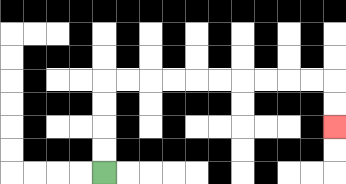{'start': '[4, 7]', 'end': '[14, 5]', 'path_directions': 'U,U,U,U,R,R,R,R,R,R,R,R,R,R,D,D', 'path_coordinates': '[[4, 7], [4, 6], [4, 5], [4, 4], [4, 3], [5, 3], [6, 3], [7, 3], [8, 3], [9, 3], [10, 3], [11, 3], [12, 3], [13, 3], [14, 3], [14, 4], [14, 5]]'}